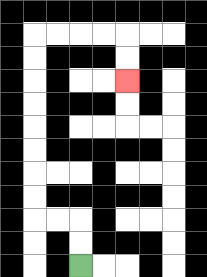{'start': '[3, 11]', 'end': '[5, 3]', 'path_directions': 'U,U,L,L,U,U,U,U,U,U,U,U,R,R,R,R,D,D', 'path_coordinates': '[[3, 11], [3, 10], [3, 9], [2, 9], [1, 9], [1, 8], [1, 7], [1, 6], [1, 5], [1, 4], [1, 3], [1, 2], [1, 1], [2, 1], [3, 1], [4, 1], [5, 1], [5, 2], [5, 3]]'}